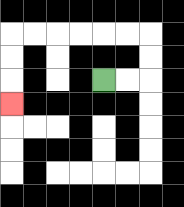{'start': '[4, 3]', 'end': '[0, 4]', 'path_directions': 'R,R,U,U,L,L,L,L,L,L,D,D,D', 'path_coordinates': '[[4, 3], [5, 3], [6, 3], [6, 2], [6, 1], [5, 1], [4, 1], [3, 1], [2, 1], [1, 1], [0, 1], [0, 2], [0, 3], [0, 4]]'}